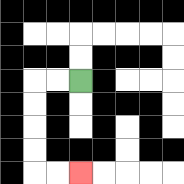{'start': '[3, 3]', 'end': '[3, 7]', 'path_directions': 'L,L,D,D,D,D,R,R', 'path_coordinates': '[[3, 3], [2, 3], [1, 3], [1, 4], [1, 5], [1, 6], [1, 7], [2, 7], [3, 7]]'}